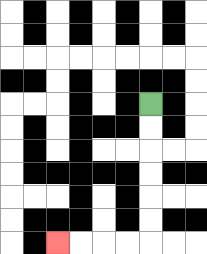{'start': '[6, 4]', 'end': '[2, 10]', 'path_directions': 'D,D,D,D,D,D,L,L,L,L', 'path_coordinates': '[[6, 4], [6, 5], [6, 6], [6, 7], [6, 8], [6, 9], [6, 10], [5, 10], [4, 10], [3, 10], [2, 10]]'}